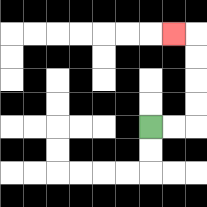{'start': '[6, 5]', 'end': '[7, 1]', 'path_directions': 'R,R,U,U,U,U,L', 'path_coordinates': '[[6, 5], [7, 5], [8, 5], [8, 4], [8, 3], [8, 2], [8, 1], [7, 1]]'}